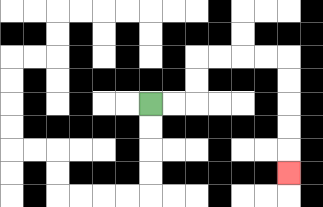{'start': '[6, 4]', 'end': '[12, 7]', 'path_directions': 'R,R,U,U,R,R,R,R,D,D,D,D,D', 'path_coordinates': '[[6, 4], [7, 4], [8, 4], [8, 3], [8, 2], [9, 2], [10, 2], [11, 2], [12, 2], [12, 3], [12, 4], [12, 5], [12, 6], [12, 7]]'}